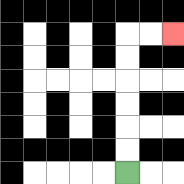{'start': '[5, 7]', 'end': '[7, 1]', 'path_directions': 'U,U,U,U,U,U,R,R', 'path_coordinates': '[[5, 7], [5, 6], [5, 5], [5, 4], [5, 3], [5, 2], [5, 1], [6, 1], [7, 1]]'}